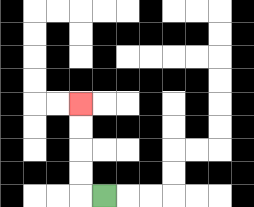{'start': '[4, 8]', 'end': '[3, 4]', 'path_directions': 'L,U,U,U,U', 'path_coordinates': '[[4, 8], [3, 8], [3, 7], [3, 6], [3, 5], [3, 4]]'}